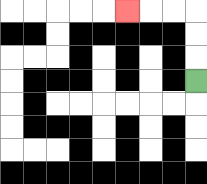{'start': '[8, 3]', 'end': '[5, 0]', 'path_directions': 'U,U,U,L,L,L', 'path_coordinates': '[[8, 3], [8, 2], [8, 1], [8, 0], [7, 0], [6, 0], [5, 0]]'}